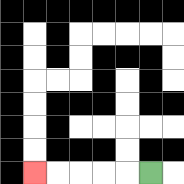{'start': '[6, 7]', 'end': '[1, 7]', 'path_directions': 'L,L,L,L,L', 'path_coordinates': '[[6, 7], [5, 7], [4, 7], [3, 7], [2, 7], [1, 7]]'}